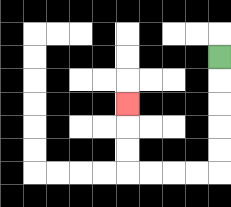{'start': '[9, 2]', 'end': '[5, 4]', 'path_directions': 'D,D,D,D,D,L,L,L,L,U,U,U', 'path_coordinates': '[[9, 2], [9, 3], [9, 4], [9, 5], [9, 6], [9, 7], [8, 7], [7, 7], [6, 7], [5, 7], [5, 6], [5, 5], [5, 4]]'}